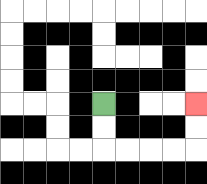{'start': '[4, 4]', 'end': '[8, 4]', 'path_directions': 'D,D,R,R,R,R,U,U', 'path_coordinates': '[[4, 4], [4, 5], [4, 6], [5, 6], [6, 6], [7, 6], [8, 6], [8, 5], [8, 4]]'}